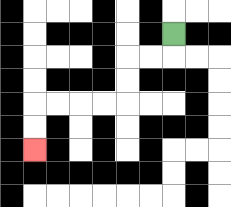{'start': '[7, 1]', 'end': '[1, 6]', 'path_directions': 'D,L,L,D,D,L,L,L,L,D,D', 'path_coordinates': '[[7, 1], [7, 2], [6, 2], [5, 2], [5, 3], [5, 4], [4, 4], [3, 4], [2, 4], [1, 4], [1, 5], [1, 6]]'}